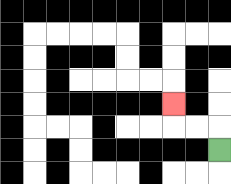{'start': '[9, 6]', 'end': '[7, 4]', 'path_directions': 'U,L,L,U', 'path_coordinates': '[[9, 6], [9, 5], [8, 5], [7, 5], [7, 4]]'}